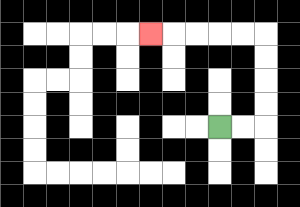{'start': '[9, 5]', 'end': '[6, 1]', 'path_directions': 'R,R,U,U,U,U,L,L,L,L,L', 'path_coordinates': '[[9, 5], [10, 5], [11, 5], [11, 4], [11, 3], [11, 2], [11, 1], [10, 1], [9, 1], [8, 1], [7, 1], [6, 1]]'}